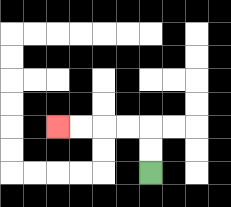{'start': '[6, 7]', 'end': '[2, 5]', 'path_directions': 'U,U,L,L,L,L', 'path_coordinates': '[[6, 7], [6, 6], [6, 5], [5, 5], [4, 5], [3, 5], [2, 5]]'}